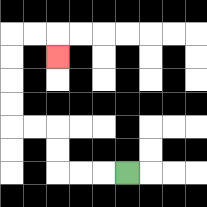{'start': '[5, 7]', 'end': '[2, 2]', 'path_directions': 'L,L,L,U,U,L,L,U,U,U,U,R,R,D', 'path_coordinates': '[[5, 7], [4, 7], [3, 7], [2, 7], [2, 6], [2, 5], [1, 5], [0, 5], [0, 4], [0, 3], [0, 2], [0, 1], [1, 1], [2, 1], [2, 2]]'}